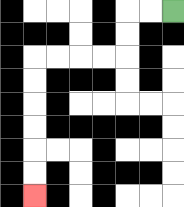{'start': '[7, 0]', 'end': '[1, 8]', 'path_directions': 'L,L,D,D,L,L,L,L,D,D,D,D,D,D', 'path_coordinates': '[[7, 0], [6, 0], [5, 0], [5, 1], [5, 2], [4, 2], [3, 2], [2, 2], [1, 2], [1, 3], [1, 4], [1, 5], [1, 6], [1, 7], [1, 8]]'}